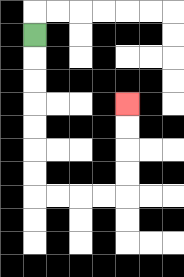{'start': '[1, 1]', 'end': '[5, 4]', 'path_directions': 'D,D,D,D,D,D,D,R,R,R,R,U,U,U,U', 'path_coordinates': '[[1, 1], [1, 2], [1, 3], [1, 4], [1, 5], [1, 6], [1, 7], [1, 8], [2, 8], [3, 8], [4, 8], [5, 8], [5, 7], [5, 6], [5, 5], [5, 4]]'}